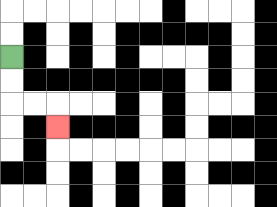{'start': '[0, 2]', 'end': '[2, 5]', 'path_directions': 'D,D,R,R,D', 'path_coordinates': '[[0, 2], [0, 3], [0, 4], [1, 4], [2, 4], [2, 5]]'}